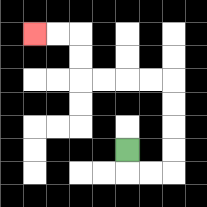{'start': '[5, 6]', 'end': '[1, 1]', 'path_directions': 'D,R,R,U,U,U,U,L,L,L,L,U,U,L,L', 'path_coordinates': '[[5, 6], [5, 7], [6, 7], [7, 7], [7, 6], [7, 5], [7, 4], [7, 3], [6, 3], [5, 3], [4, 3], [3, 3], [3, 2], [3, 1], [2, 1], [1, 1]]'}